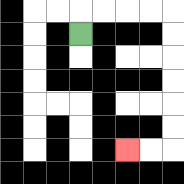{'start': '[3, 1]', 'end': '[5, 6]', 'path_directions': 'U,R,R,R,R,D,D,D,D,D,D,L,L', 'path_coordinates': '[[3, 1], [3, 0], [4, 0], [5, 0], [6, 0], [7, 0], [7, 1], [7, 2], [7, 3], [7, 4], [7, 5], [7, 6], [6, 6], [5, 6]]'}